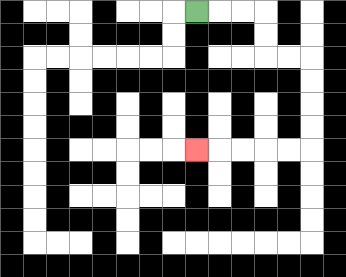{'start': '[8, 0]', 'end': '[8, 6]', 'path_directions': 'R,R,R,D,D,R,R,D,D,D,D,L,L,L,L,L', 'path_coordinates': '[[8, 0], [9, 0], [10, 0], [11, 0], [11, 1], [11, 2], [12, 2], [13, 2], [13, 3], [13, 4], [13, 5], [13, 6], [12, 6], [11, 6], [10, 6], [9, 6], [8, 6]]'}